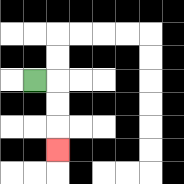{'start': '[1, 3]', 'end': '[2, 6]', 'path_directions': 'R,D,D,D', 'path_coordinates': '[[1, 3], [2, 3], [2, 4], [2, 5], [2, 6]]'}